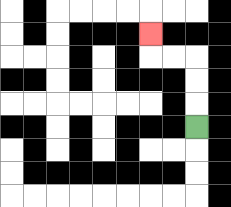{'start': '[8, 5]', 'end': '[6, 1]', 'path_directions': 'U,U,U,L,L,U', 'path_coordinates': '[[8, 5], [8, 4], [8, 3], [8, 2], [7, 2], [6, 2], [6, 1]]'}